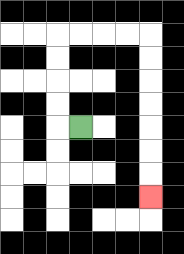{'start': '[3, 5]', 'end': '[6, 8]', 'path_directions': 'L,U,U,U,U,R,R,R,R,D,D,D,D,D,D,D', 'path_coordinates': '[[3, 5], [2, 5], [2, 4], [2, 3], [2, 2], [2, 1], [3, 1], [4, 1], [5, 1], [6, 1], [6, 2], [6, 3], [6, 4], [6, 5], [6, 6], [6, 7], [6, 8]]'}